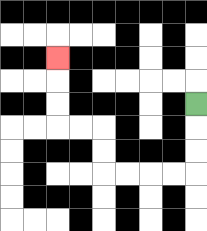{'start': '[8, 4]', 'end': '[2, 2]', 'path_directions': 'D,D,D,L,L,L,L,U,U,L,L,U,U,U', 'path_coordinates': '[[8, 4], [8, 5], [8, 6], [8, 7], [7, 7], [6, 7], [5, 7], [4, 7], [4, 6], [4, 5], [3, 5], [2, 5], [2, 4], [2, 3], [2, 2]]'}